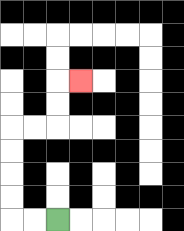{'start': '[2, 9]', 'end': '[3, 3]', 'path_directions': 'L,L,U,U,U,U,R,R,U,U,R', 'path_coordinates': '[[2, 9], [1, 9], [0, 9], [0, 8], [0, 7], [0, 6], [0, 5], [1, 5], [2, 5], [2, 4], [2, 3], [3, 3]]'}